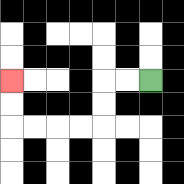{'start': '[6, 3]', 'end': '[0, 3]', 'path_directions': 'L,L,D,D,L,L,L,L,U,U', 'path_coordinates': '[[6, 3], [5, 3], [4, 3], [4, 4], [4, 5], [3, 5], [2, 5], [1, 5], [0, 5], [0, 4], [0, 3]]'}